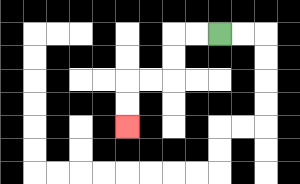{'start': '[9, 1]', 'end': '[5, 5]', 'path_directions': 'L,L,D,D,L,L,D,D', 'path_coordinates': '[[9, 1], [8, 1], [7, 1], [7, 2], [7, 3], [6, 3], [5, 3], [5, 4], [5, 5]]'}